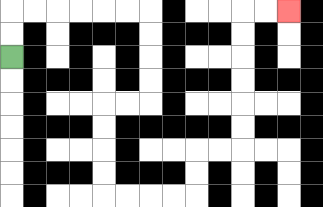{'start': '[0, 2]', 'end': '[12, 0]', 'path_directions': 'U,U,R,R,R,R,R,R,D,D,D,D,L,L,D,D,D,D,R,R,R,R,U,U,R,R,U,U,U,U,U,U,R,R', 'path_coordinates': '[[0, 2], [0, 1], [0, 0], [1, 0], [2, 0], [3, 0], [4, 0], [5, 0], [6, 0], [6, 1], [6, 2], [6, 3], [6, 4], [5, 4], [4, 4], [4, 5], [4, 6], [4, 7], [4, 8], [5, 8], [6, 8], [7, 8], [8, 8], [8, 7], [8, 6], [9, 6], [10, 6], [10, 5], [10, 4], [10, 3], [10, 2], [10, 1], [10, 0], [11, 0], [12, 0]]'}